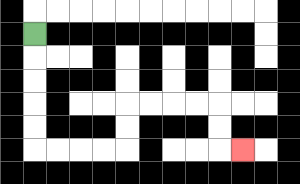{'start': '[1, 1]', 'end': '[10, 6]', 'path_directions': 'D,D,D,D,D,R,R,R,R,U,U,R,R,R,R,D,D,R', 'path_coordinates': '[[1, 1], [1, 2], [1, 3], [1, 4], [1, 5], [1, 6], [2, 6], [3, 6], [4, 6], [5, 6], [5, 5], [5, 4], [6, 4], [7, 4], [8, 4], [9, 4], [9, 5], [9, 6], [10, 6]]'}